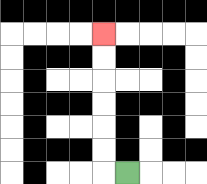{'start': '[5, 7]', 'end': '[4, 1]', 'path_directions': 'L,U,U,U,U,U,U', 'path_coordinates': '[[5, 7], [4, 7], [4, 6], [4, 5], [4, 4], [4, 3], [4, 2], [4, 1]]'}